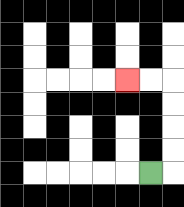{'start': '[6, 7]', 'end': '[5, 3]', 'path_directions': 'R,U,U,U,U,L,L', 'path_coordinates': '[[6, 7], [7, 7], [7, 6], [7, 5], [7, 4], [7, 3], [6, 3], [5, 3]]'}